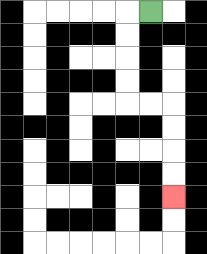{'start': '[6, 0]', 'end': '[7, 8]', 'path_directions': 'L,D,D,D,D,R,R,D,D,D,D', 'path_coordinates': '[[6, 0], [5, 0], [5, 1], [5, 2], [5, 3], [5, 4], [6, 4], [7, 4], [7, 5], [7, 6], [7, 7], [7, 8]]'}